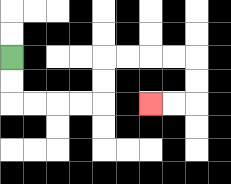{'start': '[0, 2]', 'end': '[6, 4]', 'path_directions': 'D,D,R,R,R,R,U,U,R,R,R,R,D,D,L,L', 'path_coordinates': '[[0, 2], [0, 3], [0, 4], [1, 4], [2, 4], [3, 4], [4, 4], [4, 3], [4, 2], [5, 2], [6, 2], [7, 2], [8, 2], [8, 3], [8, 4], [7, 4], [6, 4]]'}